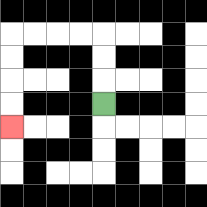{'start': '[4, 4]', 'end': '[0, 5]', 'path_directions': 'U,U,U,L,L,L,L,D,D,D,D', 'path_coordinates': '[[4, 4], [4, 3], [4, 2], [4, 1], [3, 1], [2, 1], [1, 1], [0, 1], [0, 2], [0, 3], [0, 4], [0, 5]]'}